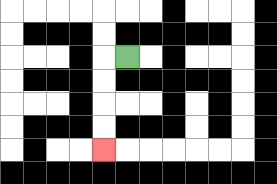{'start': '[5, 2]', 'end': '[4, 6]', 'path_directions': 'L,D,D,D,D', 'path_coordinates': '[[5, 2], [4, 2], [4, 3], [4, 4], [4, 5], [4, 6]]'}